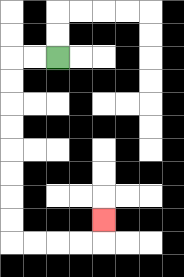{'start': '[2, 2]', 'end': '[4, 9]', 'path_directions': 'L,L,D,D,D,D,D,D,D,D,R,R,R,R,U', 'path_coordinates': '[[2, 2], [1, 2], [0, 2], [0, 3], [0, 4], [0, 5], [0, 6], [0, 7], [0, 8], [0, 9], [0, 10], [1, 10], [2, 10], [3, 10], [4, 10], [4, 9]]'}